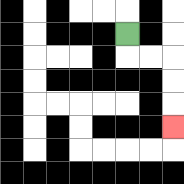{'start': '[5, 1]', 'end': '[7, 5]', 'path_directions': 'D,R,R,D,D,D', 'path_coordinates': '[[5, 1], [5, 2], [6, 2], [7, 2], [7, 3], [7, 4], [7, 5]]'}